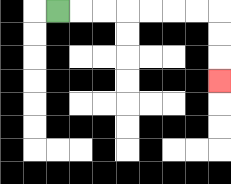{'start': '[2, 0]', 'end': '[9, 3]', 'path_directions': 'R,R,R,R,R,R,R,D,D,D', 'path_coordinates': '[[2, 0], [3, 0], [4, 0], [5, 0], [6, 0], [7, 0], [8, 0], [9, 0], [9, 1], [9, 2], [9, 3]]'}